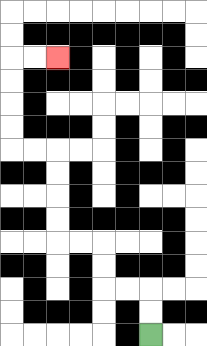{'start': '[6, 14]', 'end': '[2, 2]', 'path_directions': 'U,U,L,L,U,U,L,L,U,U,U,U,L,L,U,U,U,U,R,R', 'path_coordinates': '[[6, 14], [6, 13], [6, 12], [5, 12], [4, 12], [4, 11], [4, 10], [3, 10], [2, 10], [2, 9], [2, 8], [2, 7], [2, 6], [1, 6], [0, 6], [0, 5], [0, 4], [0, 3], [0, 2], [1, 2], [2, 2]]'}